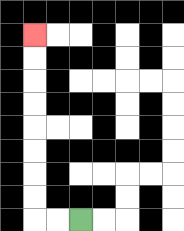{'start': '[3, 9]', 'end': '[1, 1]', 'path_directions': 'L,L,U,U,U,U,U,U,U,U', 'path_coordinates': '[[3, 9], [2, 9], [1, 9], [1, 8], [1, 7], [1, 6], [1, 5], [1, 4], [1, 3], [1, 2], [1, 1]]'}